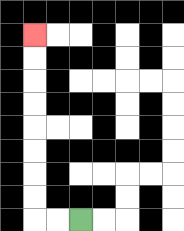{'start': '[3, 9]', 'end': '[1, 1]', 'path_directions': 'L,L,U,U,U,U,U,U,U,U', 'path_coordinates': '[[3, 9], [2, 9], [1, 9], [1, 8], [1, 7], [1, 6], [1, 5], [1, 4], [1, 3], [1, 2], [1, 1]]'}